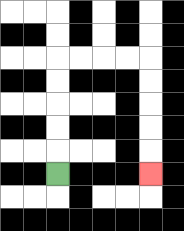{'start': '[2, 7]', 'end': '[6, 7]', 'path_directions': 'U,U,U,U,U,R,R,R,R,D,D,D,D,D', 'path_coordinates': '[[2, 7], [2, 6], [2, 5], [2, 4], [2, 3], [2, 2], [3, 2], [4, 2], [5, 2], [6, 2], [6, 3], [6, 4], [6, 5], [6, 6], [6, 7]]'}